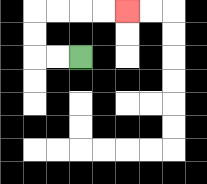{'start': '[3, 2]', 'end': '[5, 0]', 'path_directions': 'L,L,U,U,R,R,R,R', 'path_coordinates': '[[3, 2], [2, 2], [1, 2], [1, 1], [1, 0], [2, 0], [3, 0], [4, 0], [5, 0]]'}